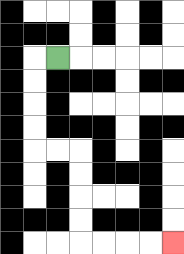{'start': '[2, 2]', 'end': '[7, 10]', 'path_directions': 'L,D,D,D,D,R,R,D,D,D,D,R,R,R,R', 'path_coordinates': '[[2, 2], [1, 2], [1, 3], [1, 4], [1, 5], [1, 6], [2, 6], [3, 6], [3, 7], [3, 8], [3, 9], [3, 10], [4, 10], [5, 10], [6, 10], [7, 10]]'}